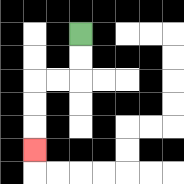{'start': '[3, 1]', 'end': '[1, 6]', 'path_directions': 'D,D,L,L,D,D,D', 'path_coordinates': '[[3, 1], [3, 2], [3, 3], [2, 3], [1, 3], [1, 4], [1, 5], [1, 6]]'}